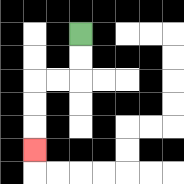{'start': '[3, 1]', 'end': '[1, 6]', 'path_directions': 'D,D,L,L,D,D,D', 'path_coordinates': '[[3, 1], [3, 2], [3, 3], [2, 3], [1, 3], [1, 4], [1, 5], [1, 6]]'}